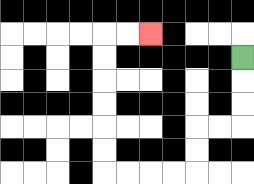{'start': '[10, 2]', 'end': '[6, 1]', 'path_directions': 'D,D,D,L,L,D,D,L,L,L,L,U,U,U,U,U,U,R,R', 'path_coordinates': '[[10, 2], [10, 3], [10, 4], [10, 5], [9, 5], [8, 5], [8, 6], [8, 7], [7, 7], [6, 7], [5, 7], [4, 7], [4, 6], [4, 5], [4, 4], [4, 3], [4, 2], [4, 1], [5, 1], [6, 1]]'}